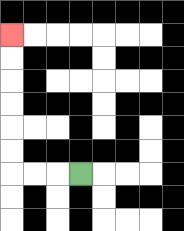{'start': '[3, 7]', 'end': '[0, 1]', 'path_directions': 'L,L,L,U,U,U,U,U,U', 'path_coordinates': '[[3, 7], [2, 7], [1, 7], [0, 7], [0, 6], [0, 5], [0, 4], [0, 3], [0, 2], [0, 1]]'}